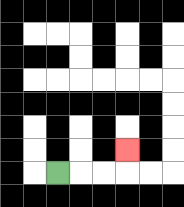{'start': '[2, 7]', 'end': '[5, 6]', 'path_directions': 'R,R,R,U', 'path_coordinates': '[[2, 7], [3, 7], [4, 7], [5, 7], [5, 6]]'}